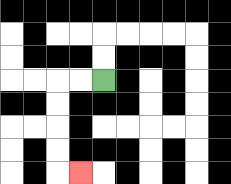{'start': '[4, 3]', 'end': '[3, 7]', 'path_directions': 'L,L,D,D,D,D,R', 'path_coordinates': '[[4, 3], [3, 3], [2, 3], [2, 4], [2, 5], [2, 6], [2, 7], [3, 7]]'}